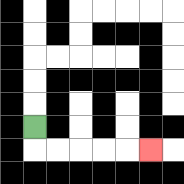{'start': '[1, 5]', 'end': '[6, 6]', 'path_directions': 'D,R,R,R,R,R', 'path_coordinates': '[[1, 5], [1, 6], [2, 6], [3, 6], [4, 6], [5, 6], [6, 6]]'}